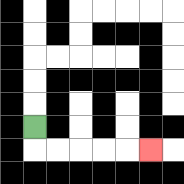{'start': '[1, 5]', 'end': '[6, 6]', 'path_directions': 'D,R,R,R,R,R', 'path_coordinates': '[[1, 5], [1, 6], [2, 6], [3, 6], [4, 6], [5, 6], [6, 6]]'}